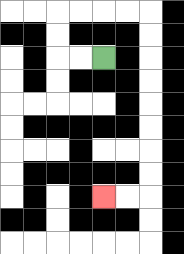{'start': '[4, 2]', 'end': '[4, 8]', 'path_directions': 'L,L,U,U,R,R,R,R,D,D,D,D,D,D,D,D,L,L', 'path_coordinates': '[[4, 2], [3, 2], [2, 2], [2, 1], [2, 0], [3, 0], [4, 0], [5, 0], [6, 0], [6, 1], [6, 2], [6, 3], [6, 4], [6, 5], [6, 6], [6, 7], [6, 8], [5, 8], [4, 8]]'}